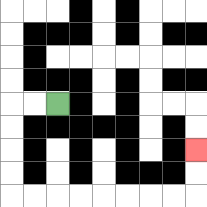{'start': '[2, 4]', 'end': '[8, 6]', 'path_directions': 'L,L,D,D,D,D,R,R,R,R,R,R,R,R,U,U', 'path_coordinates': '[[2, 4], [1, 4], [0, 4], [0, 5], [0, 6], [0, 7], [0, 8], [1, 8], [2, 8], [3, 8], [4, 8], [5, 8], [6, 8], [7, 8], [8, 8], [8, 7], [8, 6]]'}